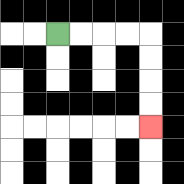{'start': '[2, 1]', 'end': '[6, 5]', 'path_directions': 'R,R,R,R,D,D,D,D', 'path_coordinates': '[[2, 1], [3, 1], [4, 1], [5, 1], [6, 1], [6, 2], [6, 3], [6, 4], [6, 5]]'}